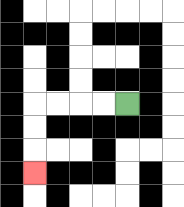{'start': '[5, 4]', 'end': '[1, 7]', 'path_directions': 'L,L,L,L,D,D,D', 'path_coordinates': '[[5, 4], [4, 4], [3, 4], [2, 4], [1, 4], [1, 5], [1, 6], [1, 7]]'}